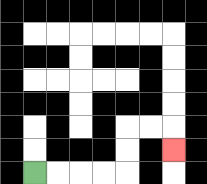{'start': '[1, 7]', 'end': '[7, 6]', 'path_directions': 'R,R,R,R,U,U,R,R,D', 'path_coordinates': '[[1, 7], [2, 7], [3, 7], [4, 7], [5, 7], [5, 6], [5, 5], [6, 5], [7, 5], [7, 6]]'}